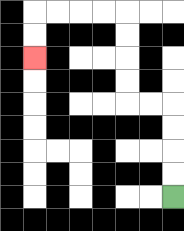{'start': '[7, 8]', 'end': '[1, 2]', 'path_directions': 'U,U,U,U,L,L,U,U,U,U,L,L,L,L,D,D', 'path_coordinates': '[[7, 8], [7, 7], [7, 6], [7, 5], [7, 4], [6, 4], [5, 4], [5, 3], [5, 2], [5, 1], [5, 0], [4, 0], [3, 0], [2, 0], [1, 0], [1, 1], [1, 2]]'}